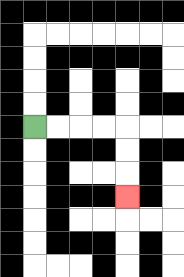{'start': '[1, 5]', 'end': '[5, 8]', 'path_directions': 'R,R,R,R,D,D,D', 'path_coordinates': '[[1, 5], [2, 5], [3, 5], [4, 5], [5, 5], [5, 6], [5, 7], [5, 8]]'}